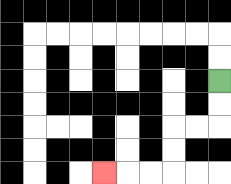{'start': '[9, 3]', 'end': '[4, 7]', 'path_directions': 'D,D,L,L,D,D,L,L,L', 'path_coordinates': '[[9, 3], [9, 4], [9, 5], [8, 5], [7, 5], [7, 6], [7, 7], [6, 7], [5, 7], [4, 7]]'}